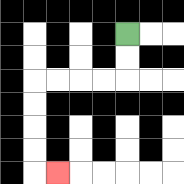{'start': '[5, 1]', 'end': '[2, 7]', 'path_directions': 'D,D,L,L,L,L,D,D,D,D,R', 'path_coordinates': '[[5, 1], [5, 2], [5, 3], [4, 3], [3, 3], [2, 3], [1, 3], [1, 4], [1, 5], [1, 6], [1, 7], [2, 7]]'}